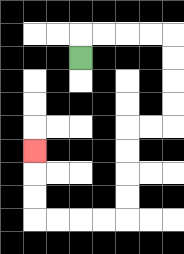{'start': '[3, 2]', 'end': '[1, 6]', 'path_directions': 'U,R,R,R,R,D,D,D,D,L,L,D,D,D,D,L,L,L,L,U,U,U', 'path_coordinates': '[[3, 2], [3, 1], [4, 1], [5, 1], [6, 1], [7, 1], [7, 2], [7, 3], [7, 4], [7, 5], [6, 5], [5, 5], [5, 6], [5, 7], [5, 8], [5, 9], [4, 9], [3, 9], [2, 9], [1, 9], [1, 8], [1, 7], [1, 6]]'}